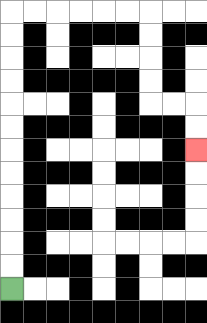{'start': '[0, 12]', 'end': '[8, 6]', 'path_directions': 'U,U,U,U,U,U,U,U,U,U,U,U,R,R,R,R,R,R,D,D,D,D,R,R,D,D', 'path_coordinates': '[[0, 12], [0, 11], [0, 10], [0, 9], [0, 8], [0, 7], [0, 6], [0, 5], [0, 4], [0, 3], [0, 2], [0, 1], [0, 0], [1, 0], [2, 0], [3, 0], [4, 0], [5, 0], [6, 0], [6, 1], [6, 2], [6, 3], [6, 4], [7, 4], [8, 4], [8, 5], [8, 6]]'}